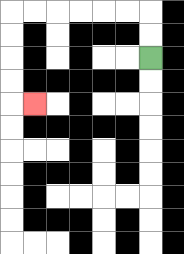{'start': '[6, 2]', 'end': '[1, 4]', 'path_directions': 'U,U,L,L,L,L,L,L,D,D,D,D,R', 'path_coordinates': '[[6, 2], [6, 1], [6, 0], [5, 0], [4, 0], [3, 0], [2, 0], [1, 0], [0, 0], [0, 1], [0, 2], [0, 3], [0, 4], [1, 4]]'}